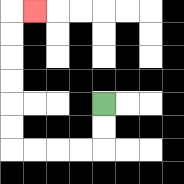{'start': '[4, 4]', 'end': '[1, 0]', 'path_directions': 'D,D,L,L,L,L,U,U,U,U,U,U,R', 'path_coordinates': '[[4, 4], [4, 5], [4, 6], [3, 6], [2, 6], [1, 6], [0, 6], [0, 5], [0, 4], [0, 3], [0, 2], [0, 1], [0, 0], [1, 0]]'}